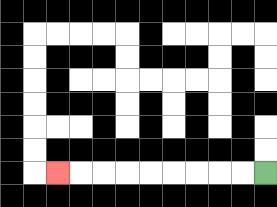{'start': '[11, 7]', 'end': '[2, 7]', 'path_directions': 'L,L,L,L,L,L,L,L,L', 'path_coordinates': '[[11, 7], [10, 7], [9, 7], [8, 7], [7, 7], [6, 7], [5, 7], [4, 7], [3, 7], [2, 7]]'}